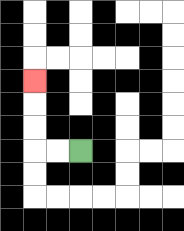{'start': '[3, 6]', 'end': '[1, 3]', 'path_directions': 'L,L,U,U,U', 'path_coordinates': '[[3, 6], [2, 6], [1, 6], [1, 5], [1, 4], [1, 3]]'}